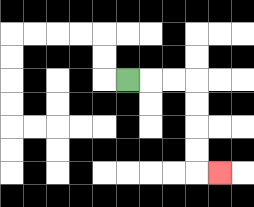{'start': '[5, 3]', 'end': '[9, 7]', 'path_directions': 'R,R,R,D,D,D,D,R', 'path_coordinates': '[[5, 3], [6, 3], [7, 3], [8, 3], [8, 4], [8, 5], [8, 6], [8, 7], [9, 7]]'}